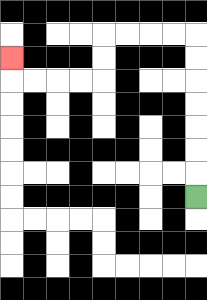{'start': '[8, 8]', 'end': '[0, 2]', 'path_directions': 'U,U,U,U,U,U,U,L,L,L,L,D,D,L,L,L,L,U', 'path_coordinates': '[[8, 8], [8, 7], [8, 6], [8, 5], [8, 4], [8, 3], [8, 2], [8, 1], [7, 1], [6, 1], [5, 1], [4, 1], [4, 2], [4, 3], [3, 3], [2, 3], [1, 3], [0, 3], [0, 2]]'}